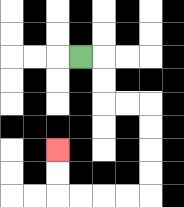{'start': '[3, 2]', 'end': '[2, 6]', 'path_directions': 'R,D,D,R,R,D,D,D,D,L,L,L,L,U,U', 'path_coordinates': '[[3, 2], [4, 2], [4, 3], [4, 4], [5, 4], [6, 4], [6, 5], [6, 6], [6, 7], [6, 8], [5, 8], [4, 8], [3, 8], [2, 8], [2, 7], [2, 6]]'}